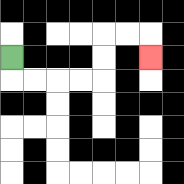{'start': '[0, 2]', 'end': '[6, 2]', 'path_directions': 'D,R,R,R,R,U,U,R,R,D', 'path_coordinates': '[[0, 2], [0, 3], [1, 3], [2, 3], [3, 3], [4, 3], [4, 2], [4, 1], [5, 1], [6, 1], [6, 2]]'}